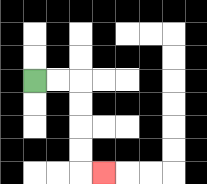{'start': '[1, 3]', 'end': '[4, 7]', 'path_directions': 'R,R,D,D,D,D,R', 'path_coordinates': '[[1, 3], [2, 3], [3, 3], [3, 4], [3, 5], [3, 6], [3, 7], [4, 7]]'}